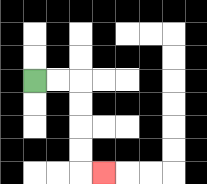{'start': '[1, 3]', 'end': '[4, 7]', 'path_directions': 'R,R,D,D,D,D,R', 'path_coordinates': '[[1, 3], [2, 3], [3, 3], [3, 4], [3, 5], [3, 6], [3, 7], [4, 7]]'}